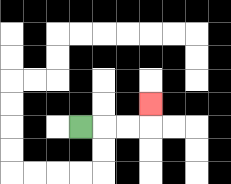{'start': '[3, 5]', 'end': '[6, 4]', 'path_directions': 'R,R,R,U', 'path_coordinates': '[[3, 5], [4, 5], [5, 5], [6, 5], [6, 4]]'}